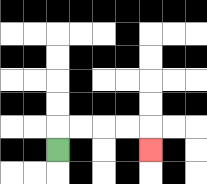{'start': '[2, 6]', 'end': '[6, 6]', 'path_directions': 'U,R,R,R,R,D', 'path_coordinates': '[[2, 6], [2, 5], [3, 5], [4, 5], [5, 5], [6, 5], [6, 6]]'}